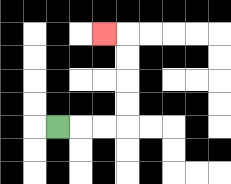{'start': '[2, 5]', 'end': '[4, 1]', 'path_directions': 'R,R,R,U,U,U,U,L', 'path_coordinates': '[[2, 5], [3, 5], [4, 5], [5, 5], [5, 4], [5, 3], [5, 2], [5, 1], [4, 1]]'}